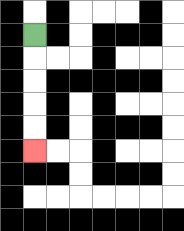{'start': '[1, 1]', 'end': '[1, 6]', 'path_directions': 'D,D,D,D,D', 'path_coordinates': '[[1, 1], [1, 2], [1, 3], [1, 4], [1, 5], [1, 6]]'}